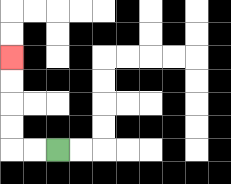{'start': '[2, 6]', 'end': '[0, 2]', 'path_directions': 'L,L,U,U,U,U', 'path_coordinates': '[[2, 6], [1, 6], [0, 6], [0, 5], [0, 4], [0, 3], [0, 2]]'}